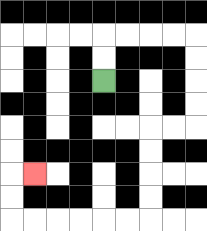{'start': '[4, 3]', 'end': '[1, 7]', 'path_directions': 'U,U,R,R,R,R,D,D,D,D,L,L,D,D,D,D,L,L,L,L,L,L,U,U,R', 'path_coordinates': '[[4, 3], [4, 2], [4, 1], [5, 1], [6, 1], [7, 1], [8, 1], [8, 2], [8, 3], [8, 4], [8, 5], [7, 5], [6, 5], [6, 6], [6, 7], [6, 8], [6, 9], [5, 9], [4, 9], [3, 9], [2, 9], [1, 9], [0, 9], [0, 8], [0, 7], [1, 7]]'}